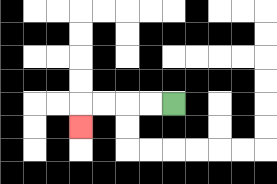{'start': '[7, 4]', 'end': '[3, 5]', 'path_directions': 'L,L,L,L,D', 'path_coordinates': '[[7, 4], [6, 4], [5, 4], [4, 4], [3, 4], [3, 5]]'}